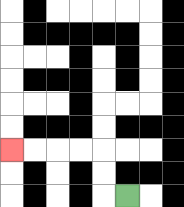{'start': '[5, 8]', 'end': '[0, 6]', 'path_directions': 'L,U,U,L,L,L,L', 'path_coordinates': '[[5, 8], [4, 8], [4, 7], [4, 6], [3, 6], [2, 6], [1, 6], [0, 6]]'}